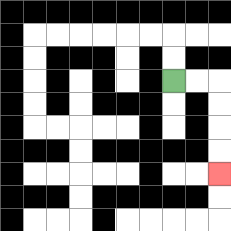{'start': '[7, 3]', 'end': '[9, 7]', 'path_directions': 'R,R,D,D,D,D', 'path_coordinates': '[[7, 3], [8, 3], [9, 3], [9, 4], [9, 5], [9, 6], [9, 7]]'}